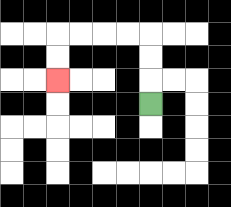{'start': '[6, 4]', 'end': '[2, 3]', 'path_directions': 'U,U,U,L,L,L,L,D,D', 'path_coordinates': '[[6, 4], [6, 3], [6, 2], [6, 1], [5, 1], [4, 1], [3, 1], [2, 1], [2, 2], [2, 3]]'}